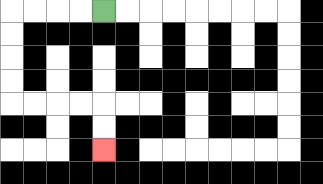{'start': '[4, 0]', 'end': '[4, 6]', 'path_directions': 'L,L,L,L,D,D,D,D,R,R,R,R,D,D', 'path_coordinates': '[[4, 0], [3, 0], [2, 0], [1, 0], [0, 0], [0, 1], [0, 2], [0, 3], [0, 4], [1, 4], [2, 4], [3, 4], [4, 4], [4, 5], [4, 6]]'}